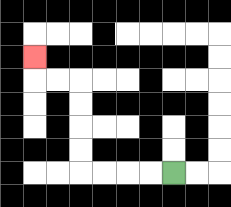{'start': '[7, 7]', 'end': '[1, 2]', 'path_directions': 'L,L,L,L,U,U,U,U,L,L,U', 'path_coordinates': '[[7, 7], [6, 7], [5, 7], [4, 7], [3, 7], [3, 6], [3, 5], [3, 4], [3, 3], [2, 3], [1, 3], [1, 2]]'}